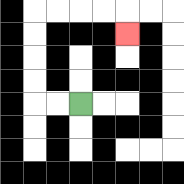{'start': '[3, 4]', 'end': '[5, 1]', 'path_directions': 'L,L,U,U,U,U,R,R,R,R,D', 'path_coordinates': '[[3, 4], [2, 4], [1, 4], [1, 3], [1, 2], [1, 1], [1, 0], [2, 0], [3, 0], [4, 0], [5, 0], [5, 1]]'}